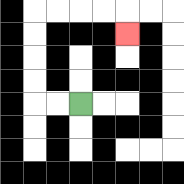{'start': '[3, 4]', 'end': '[5, 1]', 'path_directions': 'L,L,U,U,U,U,R,R,R,R,D', 'path_coordinates': '[[3, 4], [2, 4], [1, 4], [1, 3], [1, 2], [1, 1], [1, 0], [2, 0], [3, 0], [4, 0], [5, 0], [5, 1]]'}